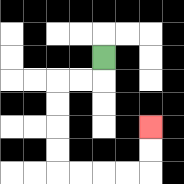{'start': '[4, 2]', 'end': '[6, 5]', 'path_directions': 'D,L,L,D,D,D,D,R,R,R,R,U,U', 'path_coordinates': '[[4, 2], [4, 3], [3, 3], [2, 3], [2, 4], [2, 5], [2, 6], [2, 7], [3, 7], [4, 7], [5, 7], [6, 7], [6, 6], [6, 5]]'}